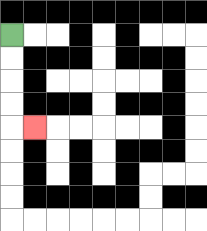{'start': '[0, 1]', 'end': '[1, 5]', 'path_directions': 'D,D,D,D,R', 'path_coordinates': '[[0, 1], [0, 2], [0, 3], [0, 4], [0, 5], [1, 5]]'}